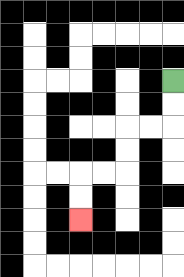{'start': '[7, 3]', 'end': '[3, 9]', 'path_directions': 'D,D,L,L,D,D,L,L,D,D', 'path_coordinates': '[[7, 3], [7, 4], [7, 5], [6, 5], [5, 5], [5, 6], [5, 7], [4, 7], [3, 7], [3, 8], [3, 9]]'}